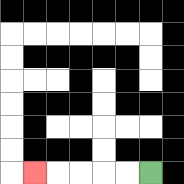{'start': '[6, 7]', 'end': '[1, 7]', 'path_directions': 'L,L,L,L,L', 'path_coordinates': '[[6, 7], [5, 7], [4, 7], [3, 7], [2, 7], [1, 7]]'}